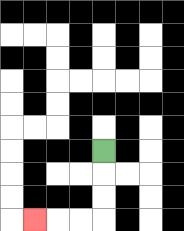{'start': '[4, 6]', 'end': '[1, 9]', 'path_directions': 'D,D,D,L,L,L', 'path_coordinates': '[[4, 6], [4, 7], [4, 8], [4, 9], [3, 9], [2, 9], [1, 9]]'}